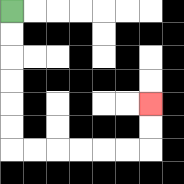{'start': '[0, 0]', 'end': '[6, 4]', 'path_directions': 'D,D,D,D,D,D,R,R,R,R,R,R,U,U', 'path_coordinates': '[[0, 0], [0, 1], [0, 2], [0, 3], [0, 4], [0, 5], [0, 6], [1, 6], [2, 6], [3, 6], [4, 6], [5, 6], [6, 6], [6, 5], [6, 4]]'}